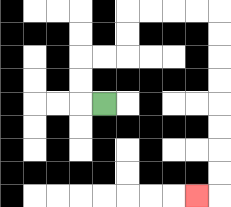{'start': '[4, 4]', 'end': '[8, 8]', 'path_directions': 'L,U,U,R,R,U,U,R,R,R,R,D,D,D,D,D,D,D,D,L', 'path_coordinates': '[[4, 4], [3, 4], [3, 3], [3, 2], [4, 2], [5, 2], [5, 1], [5, 0], [6, 0], [7, 0], [8, 0], [9, 0], [9, 1], [9, 2], [9, 3], [9, 4], [9, 5], [9, 6], [9, 7], [9, 8], [8, 8]]'}